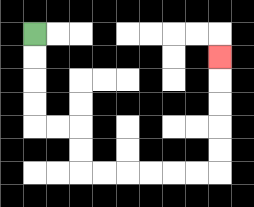{'start': '[1, 1]', 'end': '[9, 2]', 'path_directions': 'D,D,D,D,R,R,D,D,R,R,R,R,R,R,U,U,U,U,U', 'path_coordinates': '[[1, 1], [1, 2], [1, 3], [1, 4], [1, 5], [2, 5], [3, 5], [3, 6], [3, 7], [4, 7], [5, 7], [6, 7], [7, 7], [8, 7], [9, 7], [9, 6], [9, 5], [9, 4], [9, 3], [9, 2]]'}